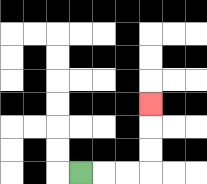{'start': '[3, 7]', 'end': '[6, 4]', 'path_directions': 'R,R,R,U,U,U', 'path_coordinates': '[[3, 7], [4, 7], [5, 7], [6, 7], [6, 6], [6, 5], [6, 4]]'}